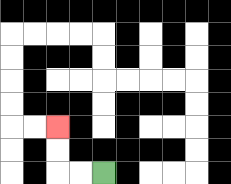{'start': '[4, 7]', 'end': '[2, 5]', 'path_directions': 'L,L,U,U', 'path_coordinates': '[[4, 7], [3, 7], [2, 7], [2, 6], [2, 5]]'}